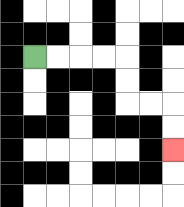{'start': '[1, 2]', 'end': '[7, 6]', 'path_directions': 'R,R,R,R,D,D,R,R,D,D', 'path_coordinates': '[[1, 2], [2, 2], [3, 2], [4, 2], [5, 2], [5, 3], [5, 4], [6, 4], [7, 4], [7, 5], [7, 6]]'}